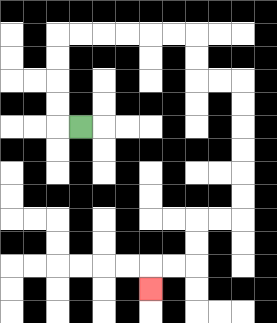{'start': '[3, 5]', 'end': '[6, 12]', 'path_directions': 'L,U,U,U,U,R,R,R,R,R,R,D,D,R,R,D,D,D,D,D,D,L,L,D,D,L,L,D', 'path_coordinates': '[[3, 5], [2, 5], [2, 4], [2, 3], [2, 2], [2, 1], [3, 1], [4, 1], [5, 1], [6, 1], [7, 1], [8, 1], [8, 2], [8, 3], [9, 3], [10, 3], [10, 4], [10, 5], [10, 6], [10, 7], [10, 8], [10, 9], [9, 9], [8, 9], [8, 10], [8, 11], [7, 11], [6, 11], [6, 12]]'}